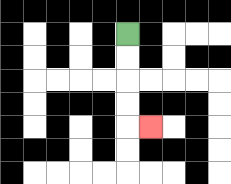{'start': '[5, 1]', 'end': '[6, 5]', 'path_directions': 'D,D,D,D,R', 'path_coordinates': '[[5, 1], [5, 2], [5, 3], [5, 4], [5, 5], [6, 5]]'}